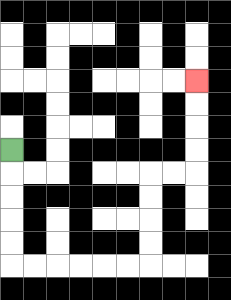{'start': '[0, 6]', 'end': '[8, 3]', 'path_directions': 'D,D,D,D,D,R,R,R,R,R,R,U,U,U,U,R,R,U,U,U,U', 'path_coordinates': '[[0, 6], [0, 7], [0, 8], [0, 9], [0, 10], [0, 11], [1, 11], [2, 11], [3, 11], [4, 11], [5, 11], [6, 11], [6, 10], [6, 9], [6, 8], [6, 7], [7, 7], [8, 7], [8, 6], [8, 5], [8, 4], [8, 3]]'}